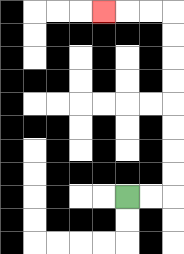{'start': '[5, 8]', 'end': '[4, 0]', 'path_directions': 'R,R,U,U,U,U,U,U,U,U,L,L,L', 'path_coordinates': '[[5, 8], [6, 8], [7, 8], [7, 7], [7, 6], [7, 5], [7, 4], [7, 3], [7, 2], [7, 1], [7, 0], [6, 0], [5, 0], [4, 0]]'}